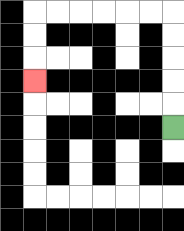{'start': '[7, 5]', 'end': '[1, 3]', 'path_directions': 'U,U,U,U,U,L,L,L,L,L,L,D,D,D', 'path_coordinates': '[[7, 5], [7, 4], [7, 3], [7, 2], [7, 1], [7, 0], [6, 0], [5, 0], [4, 0], [3, 0], [2, 0], [1, 0], [1, 1], [1, 2], [1, 3]]'}